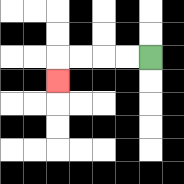{'start': '[6, 2]', 'end': '[2, 3]', 'path_directions': 'L,L,L,L,D', 'path_coordinates': '[[6, 2], [5, 2], [4, 2], [3, 2], [2, 2], [2, 3]]'}